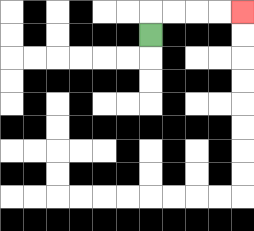{'start': '[6, 1]', 'end': '[10, 0]', 'path_directions': 'U,R,R,R,R', 'path_coordinates': '[[6, 1], [6, 0], [7, 0], [8, 0], [9, 0], [10, 0]]'}